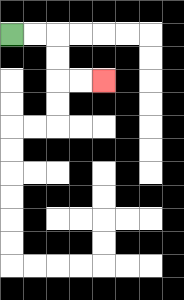{'start': '[0, 1]', 'end': '[4, 3]', 'path_directions': 'R,R,D,D,R,R', 'path_coordinates': '[[0, 1], [1, 1], [2, 1], [2, 2], [2, 3], [3, 3], [4, 3]]'}